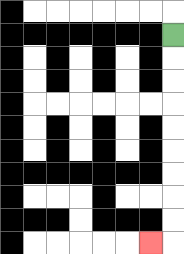{'start': '[7, 1]', 'end': '[6, 10]', 'path_directions': 'D,D,D,D,D,D,D,D,D,L', 'path_coordinates': '[[7, 1], [7, 2], [7, 3], [7, 4], [7, 5], [7, 6], [7, 7], [7, 8], [7, 9], [7, 10], [6, 10]]'}